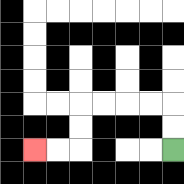{'start': '[7, 6]', 'end': '[1, 6]', 'path_directions': 'U,U,L,L,L,L,D,D,L,L', 'path_coordinates': '[[7, 6], [7, 5], [7, 4], [6, 4], [5, 4], [4, 4], [3, 4], [3, 5], [3, 6], [2, 6], [1, 6]]'}